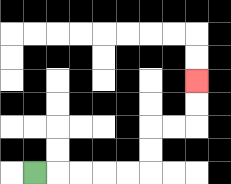{'start': '[1, 7]', 'end': '[8, 3]', 'path_directions': 'R,R,R,R,R,U,U,R,R,U,U', 'path_coordinates': '[[1, 7], [2, 7], [3, 7], [4, 7], [5, 7], [6, 7], [6, 6], [6, 5], [7, 5], [8, 5], [8, 4], [8, 3]]'}